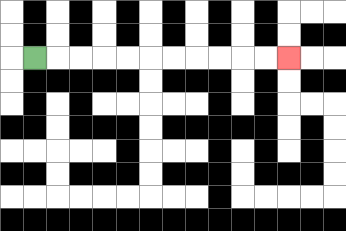{'start': '[1, 2]', 'end': '[12, 2]', 'path_directions': 'R,R,R,R,R,R,R,R,R,R,R', 'path_coordinates': '[[1, 2], [2, 2], [3, 2], [4, 2], [5, 2], [6, 2], [7, 2], [8, 2], [9, 2], [10, 2], [11, 2], [12, 2]]'}